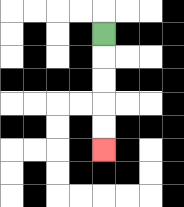{'start': '[4, 1]', 'end': '[4, 6]', 'path_directions': 'D,D,D,D,D', 'path_coordinates': '[[4, 1], [4, 2], [4, 3], [4, 4], [4, 5], [4, 6]]'}